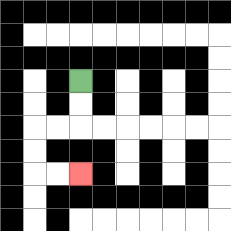{'start': '[3, 3]', 'end': '[3, 7]', 'path_directions': 'D,D,L,L,D,D,R,R', 'path_coordinates': '[[3, 3], [3, 4], [3, 5], [2, 5], [1, 5], [1, 6], [1, 7], [2, 7], [3, 7]]'}